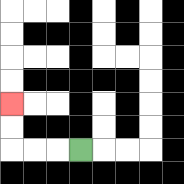{'start': '[3, 6]', 'end': '[0, 4]', 'path_directions': 'L,L,L,U,U', 'path_coordinates': '[[3, 6], [2, 6], [1, 6], [0, 6], [0, 5], [0, 4]]'}